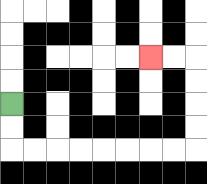{'start': '[0, 4]', 'end': '[6, 2]', 'path_directions': 'D,D,R,R,R,R,R,R,R,R,U,U,U,U,L,L', 'path_coordinates': '[[0, 4], [0, 5], [0, 6], [1, 6], [2, 6], [3, 6], [4, 6], [5, 6], [6, 6], [7, 6], [8, 6], [8, 5], [8, 4], [8, 3], [8, 2], [7, 2], [6, 2]]'}